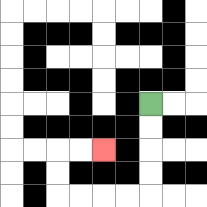{'start': '[6, 4]', 'end': '[4, 6]', 'path_directions': 'D,D,D,D,L,L,L,L,U,U,R,R', 'path_coordinates': '[[6, 4], [6, 5], [6, 6], [6, 7], [6, 8], [5, 8], [4, 8], [3, 8], [2, 8], [2, 7], [2, 6], [3, 6], [4, 6]]'}